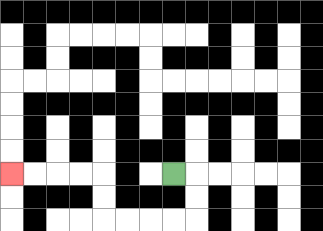{'start': '[7, 7]', 'end': '[0, 7]', 'path_directions': 'R,D,D,L,L,L,L,U,U,L,L,L,L', 'path_coordinates': '[[7, 7], [8, 7], [8, 8], [8, 9], [7, 9], [6, 9], [5, 9], [4, 9], [4, 8], [4, 7], [3, 7], [2, 7], [1, 7], [0, 7]]'}